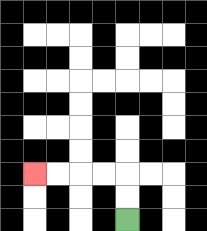{'start': '[5, 9]', 'end': '[1, 7]', 'path_directions': 'U,U,L,L,L,L', 'path_coordinates': '[[5, 9], [5, 8], [5, 7], [4, 7], [3, 7], [2, 7], [1, 7]]'}